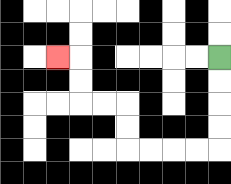{'start': '[9, 2]', 'end': '[2, 2]', 'path_directions': 'D,D,D,D,L,L,L,L,U,U,L,L,U,U,L', 'path_coordinates': '[[9, 2], [9, 3], [9, 4], [9, 5], [9, 6], [8, 6], [7, 6], [6, 6], [5, 6], [5, 5], [5, 4], [4, 4], [3, 4], [3, 3], [3, 2], [2, 2]]'}